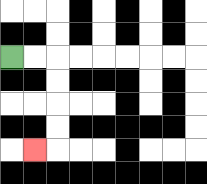{'start': '[0, 2]', 'end': '[1, 6]', 'path_directions': 'R,R,D,D,D,D,L', 'path_coordinates': '[[0, 2], [1, 2], [2, 2], [2, 3], [2, 4], [2, 5], [2, 6], [1, 6]]'}